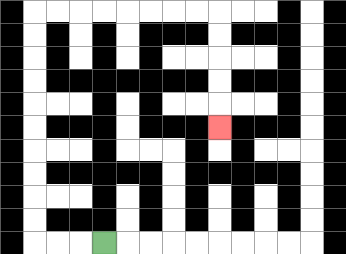{'start': '[4, 10]', 'end': '[9, 5]', 'path_directions': 'L,L,L,U,U,U,U,U,U,U,U,U,U,R,R,R,R,R,R,R,R,D,D,D,D,D', 'path_coordinates': '[[4, 10], [3, 10], [2, 10], [1, 10], [1, 9], [1, 8], [1, 7], [1, 6], [1, 5], [1, 4], [1, 3], [1, 2], [1, 1], [1, 0], [2, 0], [3, 0], [4, 0], [5, 0], [6, 0], [7, 0], [8, 0], [9, 0], [9, 1], [9, 2], [9, 3], [9, 4], [9, 5]]'}